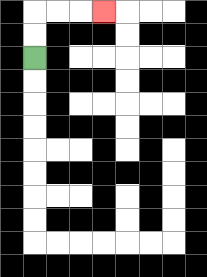{'start': '[1, 2]', 'end': '[4, 0]', 'path_directions': 'U,U,R,R,R', 'path_coordinates': '[[1, 2], [1, 1], [1, 0], [2, 0], [3, 0], [4, 0]]'}